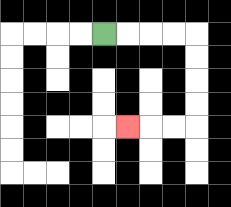{'start': '[4, 1]', 'end': '[5, 5]', 'path_directions': 'R,R,R,R,D,D,D,D,L,L,L', 'path_coordinates': '[[4, 1], [5, 1], [6, 1], [7, 1], [8, 1], [8, 2], [8, 3], [8, 4], [8, 5], [7, 5], [6, 5], [5, 5]]'}